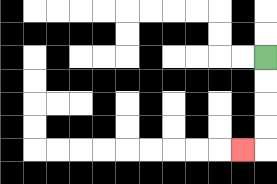{'start': '[11, 2]', 'end': '[10, 6]', 'path_directions': 'D,D,D,D,L', 'path_coordinates': '[[11, 2], [11, 3], [11, 4], [11, 5], [11, 6], [10, 6]]'}